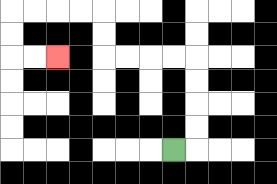{'start': '[7, 6]', 'end': '[2, 2]', 'path_directions': 'R,U,U,U,U,L,L,L,L,U,U,L,L,L,L,D,D,R,R', 'path_coordinates': '[[7, 6], [8, 6], [8, 5], [8, 4], [8, 3], [8, 2], [7, 2], [6, 2], [5, 2], [4, 2], [4, 1], [4, 0], [3, 0], [2, 0], [1, 0], [0, 0], [0, 1], [0, 2], [1, 2], [2, 2]]'}